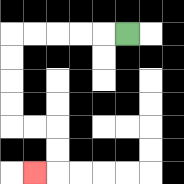{'start': '[5, 1]', 'end': '[1, 7]', 'path_directions': 'L,L,L,L,L,D,D,D,D,R,R,D,D,L', 'path_coordinates': '[[5, 1], [4, 1], [3, 1], [2, 1], [1, 1], [0, 1], [0, 2], [0, 3], [0, 4], [0, 5], [1, 5], [2, 5], [2, 6], [2, 7], [1, 7]]'}